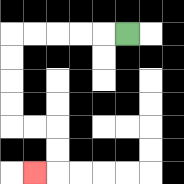{'start': '[5, 1]', 'end': '[1, 7]', 'path_directions': 'L,L,L,L,L,D,D,D,D,R,R,D,D,L', 'path_coordinates': '[[5, 1], [4, 1], [3, 1], [2, 1], [1, 1], [0, 1], [0, 2], [0, 3], [0, 4], [0, 5], [1, 5], [2, 5], [2, 6], [2, 7], [1, 7]]'}